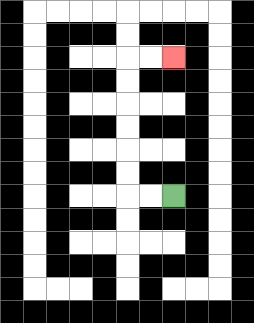{'start': '[7, 8]', 'end': '[7, 2]', 'path_directions': 'L,L,U,U,U,U,U,U,R,R', 'path_coordinates': '[[7, 8], [6, 8], [5, 8], [5, 7], [5, 6], [5, 5], [5, 4], [5, 3], [5, 2], [6, 2], [7, 2]]'}